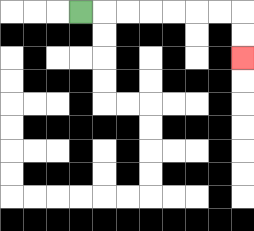{'start': '[3, 0]', 'end': '[10, 2]', 'path_directions': 'R,R,R,R,R,R,R,D,D', 'path_coordinates': '[[3, 0], [4, 0], [5, 0], [6, 0], [7, 0], [8, 0], [9, 0], [10, 0], [10, 1], [10, 2]]'}